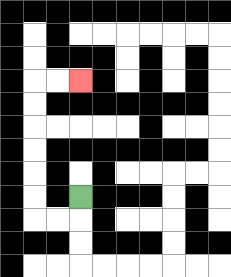{'start': '[3, 8]', 'end': '[3, 3]', 'path_directions': 'D,L,L,U,U,U,U,U,U,R,R', 'path_coordinates': '[[3, 8], [3, 9], [2, 9], [1, 9], [1, 8], [1, 7], [1, 6], [1, 5], [1, 4], [1, 3], [2, 3], [3, 3]]'}